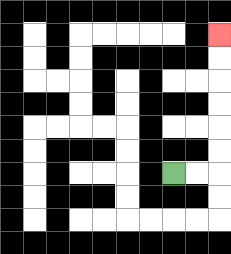{'start': '[7, 7]', 'end': '[9, 1]', 'path_directions': 'R,R,U,U,U,U,U,U', 'path_coordinates': '[[7, 7], [8, 7], [9, 7], [9, 6], [9, 5], [9, 4], [9, 3], [9, 2], [9, 1]]'}